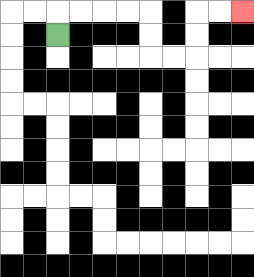{'start': '[2, 1]', 'end': '[10, 0]', 'path_directions': 'U,R,R,R,R,D,D,R,R,U,U,R,R', 'path_coordinates': '[[2, 1], [2, 0], [3, 0], [4, 0], [5, 0], [6, 0], [6, 1], [6, 2], [7, 2], [8, 2], [8, 1], [8, 0], [9, 0], [10, 0]]'}